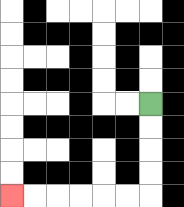{'start': '[6, 4]', 'end': '[0, 8]', 'path_directions': 'D,D,D,D,L,L,L,L,L,L', 'path_coordinates': '[[6, 4], [6, 5], [6, 6], [6, 7], [6, 8], [5, 8], [4, 8], [3, 8], [2, 8], [1, 8], [0, 8]]'}